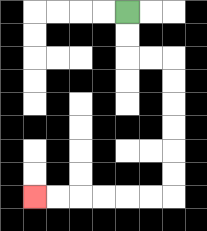{'start': '[5, 0]', 'end': '[1, 8]', 'path_directions': 'D,D,R,R,D,D,D,D,D,D,L,L,L,L,L,L', 'path_coordinates': '[[5, 0], [5, 1], [5, 2], [6, 2], [7, 2], [7, 3], [7, 4], [7, 5], [7, 6], [7, 7], [7, 8], [6, 8], [5, 8], [4, 8], [3, 8], [2, 8], [1, 8]]'}